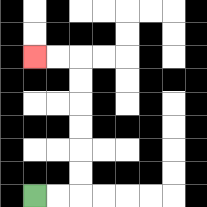{'start': '[1, 8]', 'end': '[1, 2]', 'path_directions': 'R,R,U,U,U,U,U,U,L,L', 'path_coordinates': '[[1, 8], [2, 8], [3, 8], [3, 7], [3, 6], [3, 5], [3, 4], [3, 3], [3, 2], [2, 2], [1, 2]]'}